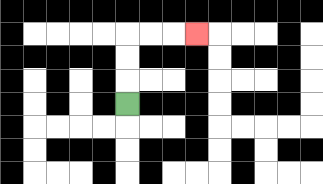{'start': '[5, 4]', 'end': '[8, 1]', 'path_directions': 'U,U,U,R,R,R', 'path_coordinates': '[[5, 4], [5, 3], [5, 2], [5, 1], [6, 1], [7, 1], [8, 1]]'}